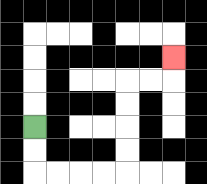{'start': '[1, 5]', 'end': '[7, 2]', 'path_directions': 'D,D,R,R,R,R,U,U,U,U,R,R,U', 'path_coordinates': '[[1, 5], [1, 6], [1, 7], [2, 7], [3, 7], [4, 7], [5, 7], [5, 6], [5, 5], [5, 4], [5, 3], [6, 3], [7, 3], [7, 2]]'}